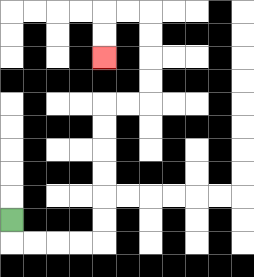{'start': '[0, 9]', 'end': '[4, 2]', 'path_directions': 'D,R,R,R,R,U,U,U,U,U,U,R,R,U,U,U,U,L,L,D,D', 'path_coordinates': '[[0, 9], [0, 10], [1, 10], [2, 10], [3, 10], [4, 10], [4, 9], [4, 8], [4, 7], [4, 6], [4, 5], [4, 4], [5, 4], [6, 4], [6, 3], [6, 2], [6, 1], [6, 0], [5, 0], [4, 0], [4, 1], [4, 2]]'}